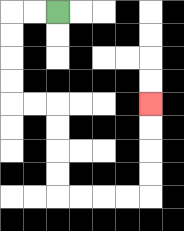{'start': '[2, 0]', 'end': '[6, 4]', 'path_directions': 'L,L,D,D,D,D,R,R,D,D,D,D,R,R,R,R,U,U,U,U', 'path_coordinates': '[[2, 0], [1, 0], [0, 0], [0, 1], [0, 2], [0, 3], [0, 4], [1, 4], [2, 4], [2, 5], [2, 6], [2, 7], [2, 8], [3, 8], [4, 8], [5, 8], [6, 8], [6, 7], [6, 6], [6, 5], [6, 4]]'}